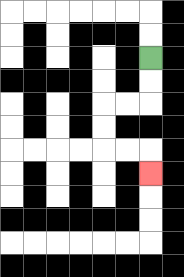{'start': '[6, 2]', 'end': '[6, 7]', 'path_directions': 'D,D,L,L,D,D,R,R,D', 'path_coordinates': '[[6, 2], [6, 3], [6, 4], [5, 4], [4, 4], [4, 5], [4, 6], [5, 6], [6, 6], [6, 7]]'}